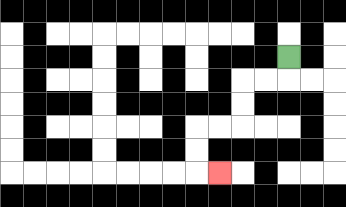{'start': '[12, 2]', 'end': '[9, 7]', 'path_directions': 'D,L,L,D,D,L,L,D,D,R', 'path_coordinates': '[[12, 2], [12, 3], [11, 3], [10, 3], [10, 4], [10, 5], [9, 5], [8, 5], [8, 6], [8, 7], [9, 7]]'}